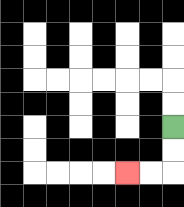{'start': '[7, 5]', 'end': '[5, 7]', 'path_directions': 'D,D,L,L', 'path_coordinates': '[[7, 5], [7, 6], [7, 7], [6, 7], [5, 7]]'}